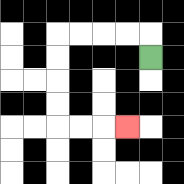{'start': '[6, 2]', 'end': '[5, 5]', 'path_directions': 'U,L,L,L,L,D,D,D,D,R,R,R', 'path_coordinates': '[[6, 2], [6, 1], [5, 1], [4, 1], [3, 1], [2, 1], [2, 2], [2, 3], [2, 4], [2, 5], [3, 5], [4, 5], [5, 5]]'}